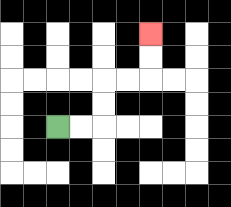{'start': '[2, 5]', 'end': '[6, 1]', 'path_directions': 'R,R,U,U,R,R,U,U', 'path_coordinates': '[[2, 5], [3, 5], [4, 5], [4, 4], [4, 3], [5, 3], [6, 3], [6, 2], [6, 1]]'}